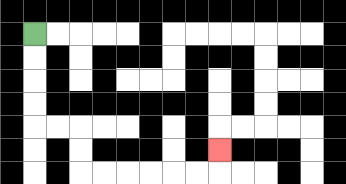{'start': '[1, 1]', 'end': '[9, 6]', 'path_directions': 'D,D,D,D,R,R,D,D,R,R,R,R,R,R,U', 'path_coordinates': '[[1, 1], [1, 2], [1, 3], [1, 4], [1, 5], [2, 5], [3, 5], [3, 6], [3, 7], [4, 7], [5, 7], [6, 7], [7, 7], [8, 7], [9, 7], [9, 6]]'}